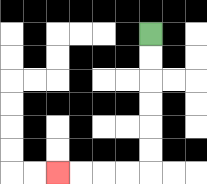{'start': '[6, 1]', 'end': '[2, 7]', 'path_directions': 'D,D,D,D,D,D,L,L,L,L', 'path_coordinates': '[[6, 1], [6, 2], [6, 3], [6, 4], [6, 5], [6, 6], [6, 7], [5, 7], [4, 7], [3, 7], [2, 7]]'}